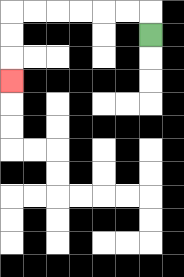{'start': '[6, 1]', 'end': '[0, 3]', 'path_directions': 'U,L,L,L,L,L,L,D,D,D', 'path_coordinates': '[[6, 1], [6, 0], [5, 0], [4, 0], [3, 0], [2, 0], [1, 0], [0, 0], [0, 1], [0, 2], [0, 3]]'}